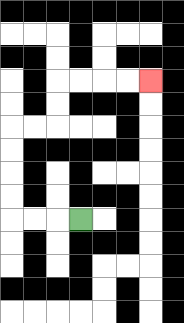{'start': '[3, 9]', 'end': '[6, 3]', 'path_directions': 'L,L,L,U,U,U,U,R,R,U,U,R,R,R,R', 'path_coordinates': '[[3, 9], [2, 9], [1, 9], [0, 9], [0, 8], [0, 7], [0, 6], [0, 5], [1, 5], [2, 5], [2, 4], [2, 3], [3, 3], [4, 3], [5, 3], [6, 3]]'}